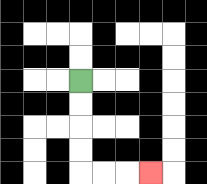{'start': '[3, 3]', 'end': '[6, 7]', 'path_directions': 'D,D,D,D,R,R,R', 'path_coordinates': '[[3, 3], [3, 4], [3, 5], [3, 6], [3, 7], [4, 7], [5, 7], [6, 7]]'}